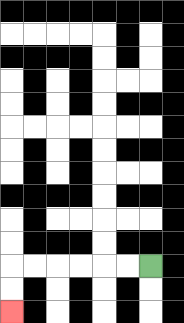{'start': '[6, 11]', 'end': '[0, 13]', 'path_directions': 'L,L,L,L,L,L,D,D', 'path_coordinates': '[[6, 11], [5, 11], [4, 11], [3, 11], [2, 11], [1, 11], [0, 11], [0, 12], [0, 13]]'}